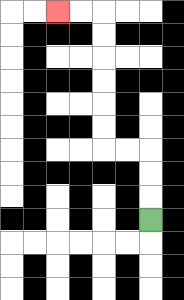{'start': '[6, 9]', 'end': '[2, 0]', 'path_directions': 'U,U,U,L,L,U,U,U,U,U,U,L,L', 'path_coordinates': '[[6, 9], [6, 8], [6, 7], [6, 6], [5, 6], [4, 6], [4, 5], [4, 4], [4, 3], [4, 2], [4, 1], [4, 0], [3, 0], [2, 0]]'}